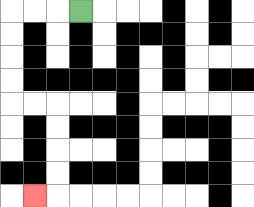{'start': '[3, 0]', 'end': '[1, 8]', 'path_directions': 'L,L,L,D,D,D,D,R,R,D,D,D,D,L', 'path_coordinates': '[[3, 0], [2, 0], [1, 0], [0, 0], [0, 1], [0, 2], [0, 3], [0, 4], [1, 4], [2, 4], [2, 5], [2, 6], [2, 7], [2, 8], [1, 8]]'}